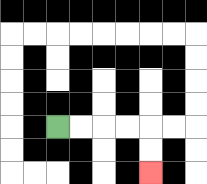{'start': '[2, 5]', 'end': '[6, 7]', 'path_directions': 'R,R,R,R,D,D', 'path_coordinates': '[[2, 5], [3, 5], [4, 5], [5, 5], [6, 5], [6, 6], [6, 7]]'}